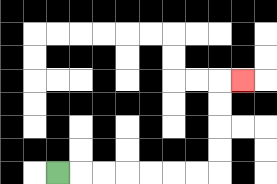{'start': '[2, 7]', 'end': '[10, 3]', 'path_directions': 'R,R,R,R,R,R,R,U,U,U,U,R', 'path_coordinates': '[[2, 7], [3, 7], [4, 7], [5, 7], [6, 7], [7, 7], [8, 7], [9, 7], [9, 6], [9, 5], [9, 4], [9, 3], [10, 3]]'}